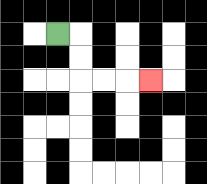{'start': '[2, 1]', 'end': '[6, 3]', 'path_directions': 'R,D,D,R,R,R', 'path_coordinates': '[[2, 1], [3, 1], [3, 2], [3, 3], [4, 3], [5, 3], [6, 3]]'}